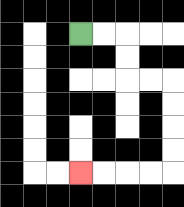{'start': '[3, 1]', 'end': '[3, 7]', 'path_directions': 'R,R,D,D,R,R,D,D,D,D,L,L,L,L', 'path_coordinates': '[[3, 1], [4, 1], [5, 1], [5, 2], [5, 3], [6, 3], [7, 3], [7, 4], [7, 5], [7, 6], [7, 7], [6, 7], [5, 7], [4, 7], [3, 7]]'}